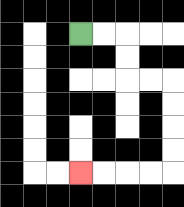{'start': '[3, 1]', 'end': '[3, 7]', 'path_directions': 'R,R,D,D,R,R,D,D,D,D,L,L,L,L', 'path_coordinates': '[[3, 1], [4, 1], [5, 1], [5, 2], [5, 3], [6, 3], [7, 3], [7, 4], [7, 5], [7, 6], [7, 7], [6, 7], [5, 7], [4, 7], [3, 7]]'}